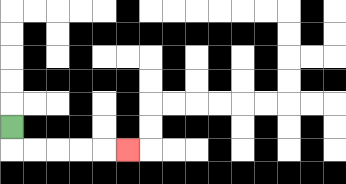{'start': '[0, 5]', 'end': '[5, 6]', 'path_directions': 'D,R,R,R,R,R', 'path_coordinates': '[[0, 5], [0, 6], [1, 6], [2, 6], [3, 6], [4, 6], [5, 6]]'}